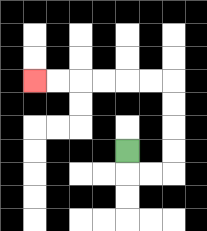{'start': '[5, 6]', 'end': '[1, 3]', 'path_directions': 'D,R,R,U,U,U,U,L,L,L,L,L,L', 'path_coordinates': '[[5, 6], [5, 7], [6, 7], [7, 7], [7, 6], [7, 5], [7, 4], [7, 3], [6, 3], [5, 3], [4, 3], [3, 3], [2, 3], [1, 3]]'}